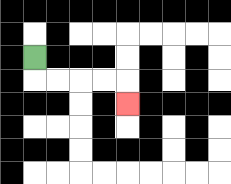{'start': '[1, 2]', 'end': '[5, 4]', 'path_directions': 'D,R,R,R,R,D', 'path_coordinates': '[[1, 2], [1, 3], [2, 3], [3, 3], [4, 3], [5, 3], [5, 4]]'}